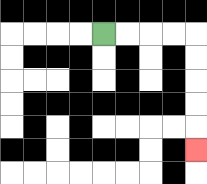{'start': '[4, 1]', 'end': '[8, 6]', 'path_directions': 'R,R,R,R,D,D,D,D,D', 'path_coordinates': '[[4, 1], [5, 1], [6, 1], [7, 1], [8, 1], [8, 2], [8, 3], [8, 4], [8, 5], [8, 6]]'}